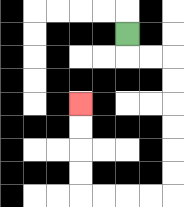{'start': '[5, 1]', 'end': '[3, 4]', 'path_directions': 'D,R,R,D,D,D,D,D,D,L,L,L,L,U,U,U,U', 'path_coordinates': '[[5, 1], [5, 2], [6, 2], [7, 2], [7, 3], [7, 4], [7, 5], [7, 6], [7, 7], [7, 8], [6, 8], [5, 8], [4, 8], [3, 8], [3, 7], [3, 6], [3, 5], [3, 4]]'}